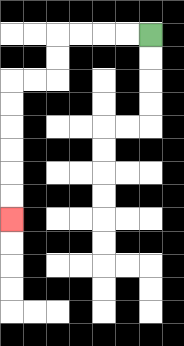{'start': '[6, 1]', 'end': '[0, 9]', 'path_directions': 'L,L,L,L,D,D,L,L,D,D,D,D,D,D', 'path_coordinates': '[[6, 1], [5, 1], [4, 1], [3, 1], [2, 1], [2, 2], [2, 3], [1, 3], [0, 3], [0, 4], [0, 5], [0, 6], [0, 7], [0, 8], [0, 9]]'}